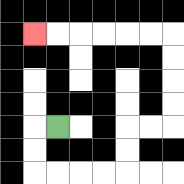{'start': '[2, 5]', 'end': '[1, 1]', 'path_directions': 'L,D,D,R,R,R,R,U,U,R,R,U,U,U,U,L,L,L,L,L,L', 'path_coordinates': '[[2, 5], [1, 5], [1, 6], [1, 7], [2, 7], [3, 7], [4, 7], [5, 7], [5, 6], [5, 5], [6, 5], [7, 5], [7, 4], [7, 3], [7, 2], [7, 1], [6, 1], [5, 1], [4, 1], [3, 1], [2, 1], [1, 1]]'}